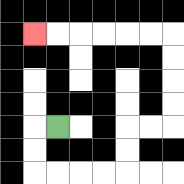{'start': '[2, 5]', 'end': '[1, 1]', 'path_directions': 'L,D,D,R,R,R,R,U,U,R,R,U,U,U,U,L,L,L,L,L,L', 'path_coordinates': '[[2, 5], [1, 5], [1, 6], [1, 7], [2, 7], [3, 7], [4, 7], [5, 7], [5, 6], [5, 5], [6, 5], [7, 5], [7, 4], [7, 3], [7, 2], [7, 1], [6, 1], [5, 1], [4, 1], [3, 1], [2, 1], [1, 1]]'}